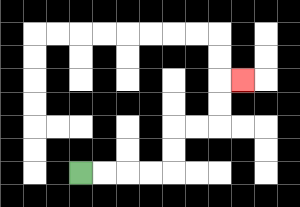{'start': '[3, 7]', 'end': '[10, 3]', 'path_directions': 'R,R,R,R,U,U,R,R,U,U,R', 'path_coordinates': '[[3, 7], [4, 7], [5, 7], [6, 7], [7, 7], [7, 6], [7, 5], [8, 5], [9, 5], [9, 4], [9, 3], [10, 3]]'}